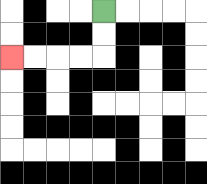{'start': '[4, 0]', 'end': '[0, 2]', 'path_directions': 'D,D,L,L,L,L', 'path_coordinates': '[[4, 0], [4, 1], [4, 2], [3, 2], [2, 2], [1, 2], [0, 2]]'}